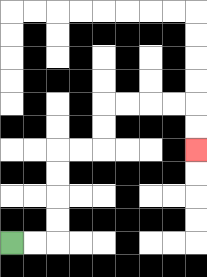{'start': '[0, 10]', 'end': '[8, 6]', 'path_directions': 'R,R,U,U,U,U,R,R,U,U,R,R,R,R,D,D', 'path_coordinates': '[[0, 10], [1, 10], [2, 10], [2, 9], [2, 8], [2, 7], [2, 6], [3, 6], [4, 6], [4, 5], [4, 4], [5, 4], [6, 4], [7, 4], [8, 4], [8, 5], [8, 6]]'}